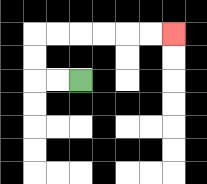{'start': '[3, 3]', 'end': '[7, 1]', 'path_directions': 'L,L,U,U,R,R,R,R,R,R', 'path_coordinates': '[[3, 3], [2, 3], [1, 3], [1, 2], [1, 1], [2, 1], [3, 1], [4, 1], [5, 1], [6, 1], [7, 1]]'}